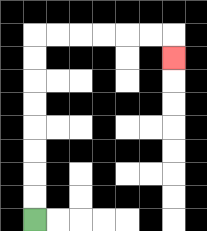{'start': '[1, 9]', 'end': '[7, 2]', 'path_directions': 'U,U,U,U,U,U,U,U,R,R,R,R,R,R,D', 'path_coordinates': '[[1, 9], [1, 8], [1, 7], [1, 6], [1, 5], [1, 4], [1, 3], [1, 2], [1, 1], [2, 1], [3, 1], [4, 1], [5, 1], [6, 1], [7, 1], [7, 2]]'}